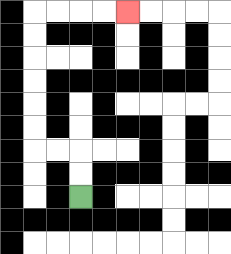{'start': '[3, 8]', 'end': '[5, 0]', 'path_directions': 'U,U,L,L,U,U,U,U,U,U,R,R,R,R', 'path_coordinates': '[[3, 8], [3, 7], [3, 6], [2, 6], [1, 6], [1, 5], [1, 4], [1, 3], [1, 2], [1, 1], [1, 0], [2, 0], [3, 0], [4, 0], [5, 0]]'}